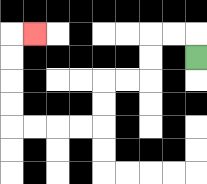{'start': '[8, 2]', 'end': '[1, 1]', 'path_directions': 'U,L,L,D,D,L,L,D,D,L,L,L,L,U,U,U,U,R', 'path_coordinates': '[[8, 2], [8, 1], [7, 1], [6, 1], [6, 2], [6, 3], [5, 3], [4, 3], [4, 4], [4, 5], [3, 5], [2, 5], [1, 5], [0, 5], [0, 4], [0, 3], [0, 2], [0, 1], [1, 1]]'}